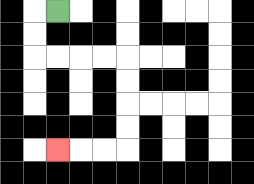{'start': '[2, 0]', 'end': '[2, 6]', 'path_directions': 'L,D,D,R,R,R,R,D,D,D,D,L,L,L', 'path_coordinates': '[[2, 0], [1, 0], [1, 1], [1, 2], [2, 2], [3, 2], [4, 2], [5, 2], [5, 3], [5, 4], [5, 5], [5, 6], [4, 6], [3, 6], [2, 6]]'}